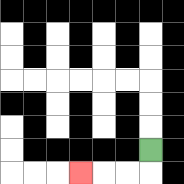{'start': '[6, 6]', 'end': '[3, 7]', 'path_directions': 'D,L,L,L', 'path_coordinates': '[[6, 6], [6, 7], [5, 7], [4, 7], [3, 7]]'}